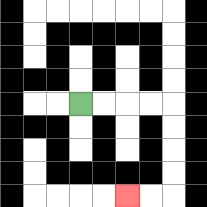{'start': '[3, 4]', 'end': '[5, 8]', 'path_directions': 'R,R,R,R,D,D,D,D,L,L', 'path_coordinates': '[[3, 4], [4, 4], [5, 4], [6, 4], [7, 4], [7, 5], [7, 6], [7, 7], [7, 8], [6, 8], [5, 8]]'}